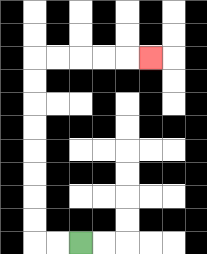{'start': '[3, 10]', 'end': '[6, 2]', 'path_directions': 'L,L,U,U,U,U,U,U,U,U,R,R,R,R,R', 'path_coordinates': '[[3, 10], [2, 10], [1, 10], [1, 9], [1, 8], [1, 7], [1, 6], [1, 5], [1, 4], [1, 3], [1, 2], [2, 2], [3, 2], [4, 2], [5, 2], [6, 2]]'}